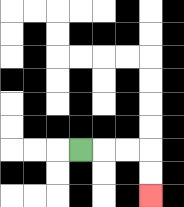{'start': '[3, 6]', 'end': '[6, 8]', 'path_directions': 'R,R,R,D,D', 'path_coordinates': '[[3, 6], [4, 6], [5, 6], [6, 6], [6, 7], [6, 8]]'}